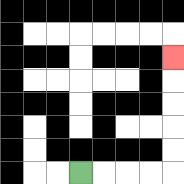{'start': '[3, 7]', 'end': '[7, 2]', 'path_directions': 'R,R,R,R,U,U,U,U,U', 'path_coordinates': '[[3, 7], [4, 7], [5, 7], [6, 7], [7, 7], [7, 6], [7, 5], [7, 4], [7, 3], [7, 2]]'}